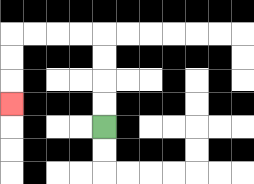{'start': '[4, 5]', 'end': '[0, 4]', 'path_directions': 'U,U,U,U,L,L,L,L,D,D,D', 'path_coordinates': '[[4, 5], [4, 4], [4, 3], [4, 2], [4, 1], [3, 1], [2, 1], [1, 1], [0, 1], [0, 2], [0, 3], [0, 4]]'}